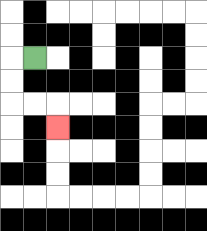{'start': '[1, 2]', 'end': '[2, 5]', 'path_directions': 'L,D,D,R,R,D', 'path_coordinates': '[[1, 2], [0, 2], [0, 3], [0, 4], [1, 4], [2, 4], [2, 5]]'}